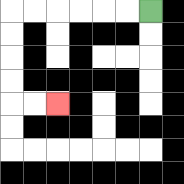{'start': '[6, 0]', 'end': '[2, 4]', 'path_directions': 'L,L,L,L,L,L,D,D,D,D,R,R', 'path_coordinates': '[[6, 0], [5, 0], [4, 0], [3, 0], [2, 0], [1, 0], [0, 0], [0, 1], [0, 2], [0, 3], [0, 4], [1, 4], [2, 4]]'}